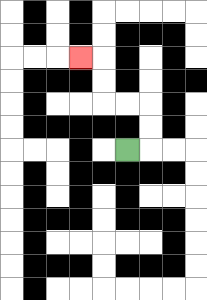{'start': '[5, 6]', 'end': '[3, 2]', 'path_directions': 'R,U,U,L,L,U,U,L', 'path_coordinates': '[[5, 6], [6, 6], [6, 5], [6, 4], [5, 4], [4, 4], [4, 3], [4, 2], [3, 2]]'}